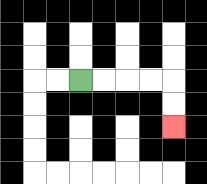{'start': '[3, 3]', 'end': '[7, 5]', 'path_directions': 'R,R,R,R,D,D', 'path_coordinates': '[[3, 3], [4, 3], [5, 3], [6, 3], [7, 3], [7, 4], [7, 5]]'}